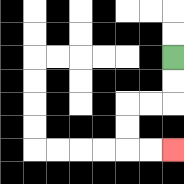{'start': '[7, 2]', 'end': '[7, 6]', 'path_directions': 'D,D,L,L,D,D,R,R', 'path_coordinates': '[[7, 2], [7, 3], [7, 4], [6, 4], [5, 4], [5, 5], [5, 6], [6, 6], [7, 6]]'}